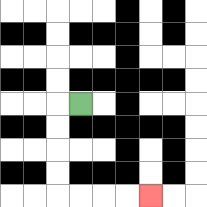{'start': '[3, 4]', 'end': '[6, 8]', 'path_directions': 'L,D,D,D,D,R,R,R,R', 'path_coordinates': '[[3, 4], [2, 4], [2, 5], [2, 6], [2, 7], [2, 8], [3, 8], [4, 8], [5, 8], [6, 8]]'}